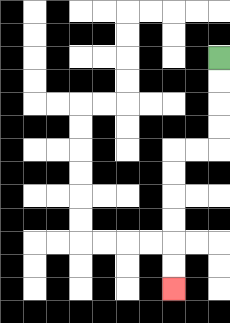{'start': '[9, 2]', 'end': '[7, 12]', 'path_directions': 'D,D,D,D,L,L,D,D,D,D,D,D', 'path_coordinates': '[[9, 2], [9, 3], [9, 4], [9, 5], [9, 6], [8, 6], [7, 6], [7, 7], [7, 8], [7, 9], [7, 10], [7, 11], [7, 12]]'}